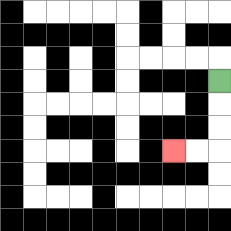{'start': '[9, 3]', 'end': '[7, 6]', 'path_directions': 'D,D,D,L,L', 'path_coordinates': '[[9, 3], [9, 4], [9, 5], [9, 6], [8, 6], [7, 6]]'}